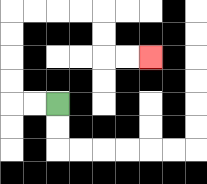{'start': '[2, 4]', 'end': '[6, 2]', 'path_directions': 'L,L,U,U,U,U,R,R,R,R,D,D,R,R', 'path_coordinates': '[[2, 4], [1, 4], [0, 4], [0, 3], [0, 2], [0, 1], [0, 0], [1, 0], [2, 0], [3, 0], [4, 0], [4, 1], [4, 2], [5, 2], [6, 2]]'}